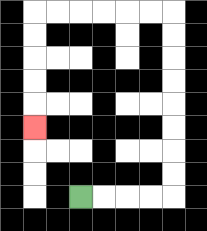{'start': '[3, 8]', 'end': '[1, 5]', 'path_directions': 'R,R,R,R,U,U,U,U,U,U,U,U,L,L,L,L,L,L,D,D,D,D,D', 'path_coordinates': '[[3, 8], [4, 8], [5, 8], [6, 8], [7, 8], [7, 7], [7, 6], [7, 5], [7, 4], [7, 3], [7, 2], [7, 1], [7, 0], [6, 0], [5, 0], [4, 0], [3, 0], [2, 0], [1, 0], [1, 1], [1, 2], [1, 3], [1, 4], [1, 5]]'}